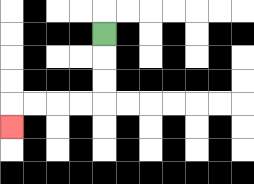{'start': '[4, 1]', 'end': '[0, 5]', 'path_directions': 'D,D,D,L,L,L,L,D', 'path_coordinates': '[[4, 1], [4, 2], [4, 3], [4, 4], [3, 4], [2, 4], [1, 4], [0, 4], [0, 5]]'}